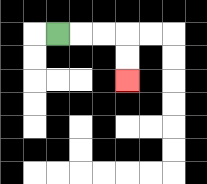{'start': '[2, 1]', 'end': '[5, 3]', 'path_directions': 'R,R,R,D,D', 'path_coordinates': '[[2, 1], [3, 1], [4, 1], [5, 1], [5, 2], [5, 3]]'}